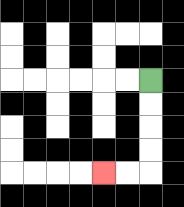{'start': '[6, 3]', 'end': '[4, 7]', 'path_directions': 'D,D,D,D,L,L', 'path_coordinates': '[[6, 3], [6, 4], [6, 5], [6, 6], [6, 7], [5, 7], [4, 7]]'}